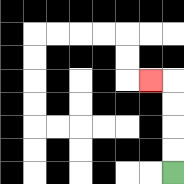{'start': '[7, 7]', 'end': '[6, 3]', 'path_directions': 'U,U,U,U,L', 'path_coordinates': '[[7, 7], [7, 6], [7, 5], [7, 4], [7, 3], [6, 3]]'}